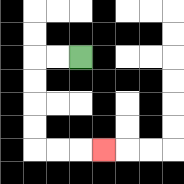{'start': '[3, 2]', 'end': '[4, 6]', 'path_directions': 'L,L,D,D,D,D,R,R,R', 'path_coordinates': '[[3, 2], [2, 2], [1, 2], [1, 3], [1, 4], [1, 5], [1, 6], [2, 6], [3, 6], [4, 6]]'}